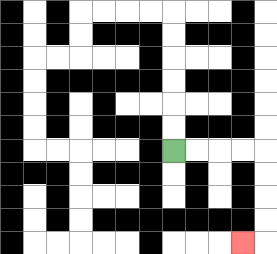{'start': '[7, 6]', 'end': '[10, 10]', 'path_directions': 'R,R,R,R,D,D,D,D,L', 'path_coordinates': '[[7, 6], [8, 6], [9, 6], [10, 6], [11, 6], [11, 7], [11, 8], [11, 9], [11, 10], [10, 10]]'}